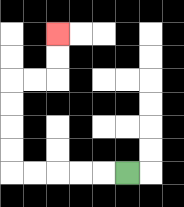{'start': '[5, 7]', 'end': '[2, 1]', 'path_directions': 'L,L,L,L,L,U,U,U,U,R,R,U,U', 'path_coordinates': '[[5, 7], [4, 7], [3, 7], [2, 7], [1, 7], [0, 7], [0, 6], [0, 5], [0, 4], [0, 3], [1, 3], [2, 3], [2, 2], [2, 1]]'}